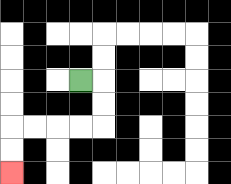{'start': '[3, 3]', 'end': '[0, 7]', 'path_directions': 'R,D,D,L,L,L,L,D,D', 'path_coordinates': '[[3, 3], [4, 3], [4, 4], [4, 5], [3, 5], [2, 5], [1, 5], [0, 5], [0, 6], [0, 7]]'}